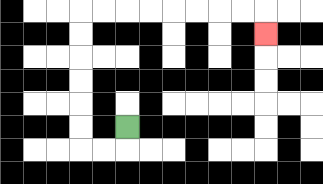{'start': '[5, 5]', 'end': '[11, 1]', 'path_directions': 'D,L,L,U,U,U,U,U,U,R,R,R,R,R,R,R,R,D', 'path_coordinates': '[[5, 5], [5, 6], [4, 6], [3, 6], [3, 5], [3, 4], [3, 3], [3, 2], [3, 1], [3, 0], [4, 0], [5, 0], [6, 0], [7, 0], [8, 0], [9, 0], [10, 0], [11, 0], [11, 1]]'}